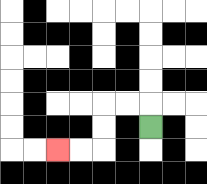{'start': '[6, 5]', 'end': '[2, 6]', 'path_directions': 'U,L,L,D,D,L,L', 'path_coordinates': '[[6, 5], [6, 4], [5, 4], [4, 4], [4, 5], [4, 6], [3, 6], [2, 6]]'}